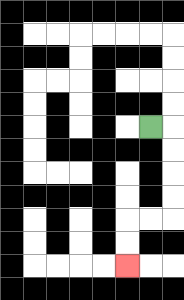{'start': '[6, 5]', 'end': '[5, 11]', 'path_directions': 'R,D,D,D,D,L,L,D,D', 'path_coordinates': '[[6, 5], [7, 5], [7, 6], [7, 7], [7, 8], [7, 9], [6, 9], [5, 9], [5, 10], [5, 11]]'}